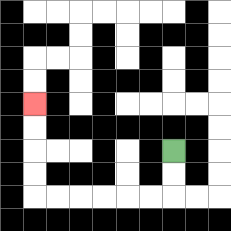{'start': '[7, 6]', 'end': '[1, 4]', 'path_directions': 'D,D,L,L,L,L,L,L,U,U,U,U', 'path_coordinates': '[[7, 6], [7, 7], [7, 8], [6, 8], [5, 8], [4, 8], [3, 8], [2, 8], [1, 8], [1, 7], [1, 6], [1, 5], [1, 4]]'}